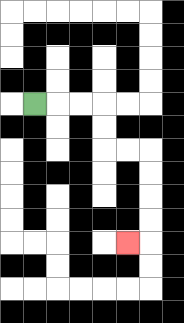{'start': '[1, 4]', 'end': '[5, 10]', 'path_directions': 'R,R,R,D,D,R,R,D,D,D,D,L', 'path_coordinates': '[[1, 4], [2, 4], [3, 4], [4, 4], [4, 5], [4, 6], [5, 6], [6, 6], [6, 7], [6, 8], [6, 9], [6, 10], [5, 10]]'}